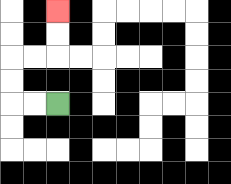{'start': '[2, 4]', 'end': '[2, 0]', 'path_directions': 'L,L,U,U,R,R,U,U', 'path_coordinates': '[[2, 4], [1, 4], [0, 4], [0, 3], [0, 2], [1, 2], [2, 2], [2, 1], [2, 0]]'}